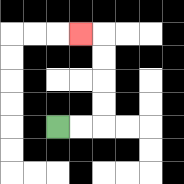{'start': '[2, 5]', 'end': '[3, 1]', 'path_directions': 'R,R,U,U,U,U,L', 'path_coordinates': '[[2, 5], [3, 5], [4, 5], [4, 4], [4, 3], [4, 2], [4, 1], [3, 1]]'}